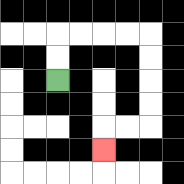{'start': '[2, 3]', 'end': '[4, 6]', 'path_directions': 'U,U,R,R,R,R,D,D,D,D,L,L,D', 'path_coordinates': '[[2, 3], [2, 2], [2, 1], [3, 1], [4, 1], [5, 1], [6, 1], [6, 2], [6, 3], [6, 4], [6, 5], [5, 5], [4, 5], [4, 6]]'}